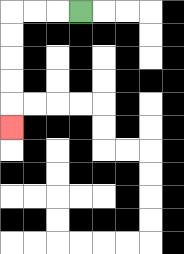{'start': '[3, 0]', 'end': '[0, 5]', 'path_directions': 'L,L,L,D,D,D,D,D', 'path_coordinates': '[[3, 0], [2, 0], [1, 0], [0, 0], [0, 1], [0, 2], [0, 3], [0, 4], [0, 5]]'}